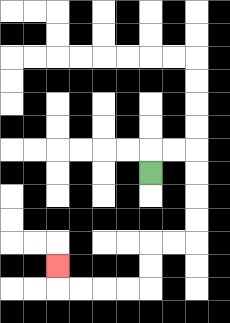{'start': '[6, 7]', 'end': '[2, 11]', 'path_directions': 'U,R,R,D,D,D,D,L,L,D,D,L,L,L,L,U', 'path_coordinates': '[[6, 7], [6, 6], [7, 6], [8, 6], [8, 7], [8, 8], [8, 9], [8, 10], [7, 10], [6, 10], [6, 11], [6, 12], [5, 12], [4, 12], [3, 12], [2, 12], [2, 11]]'}